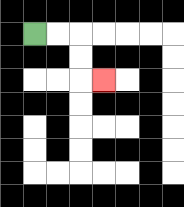{'start': '[1, 1]', 'end': '[4, 3]', 'path_directions': 'R,R,D,D,R', 'path_coordinates': '[[1, 1], [2, 1], [3, 1], [3, 2], [3, 3], [4, 3]]'}